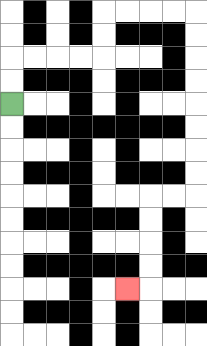{'start': '[0, 4]', 'end': '[5, 12]', 'path_directions': 'U,U,R,R,R,R,U,U,R,R,R,R,D,D,D,D,D,D,D,D,L,L,D,D,D,D,L', 'path_coordinates': '[[0, 4], [0, 3], [0, 2], [1, 2], [2, 2], [3, 2], [4, 2], [4, 1], [4, 0], [5, 0], [6, 0], [7, 0], [8, 0], [8, 1], [8, 2], [8, 3], [8, 4], [8, 5], [8, 6], [8, 7], [8, 8], [7, 8], [6, 8], [6, 9], [6, 10], [6, 11], [6, 12], [5, 12]]'}